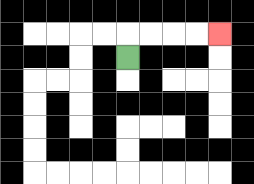{'start': '[5, 2]', 'end': '[9, 1]', 'path_directions': 'U,R,R,R,R', 'path_coordinates': '[[5, 2], [5, 1], [6, 1], [7, 1], [8, 1], [9, 1]]'}